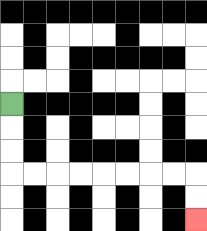{'start': '[0, 4]', 'end': '[8, 9]', 'path_directions': 'D,D,D,R,R,R,R,R,R,R,R,D,D', 'path_coordinates': '[[0, 4], [0, 5], [0, 6], [0, 7], [1, 7], [2, 7], [3, 7], [4, 7], [5, 7], [6, 7], [7, 7], [8, 7], [8, 8], [8, 9]]'}